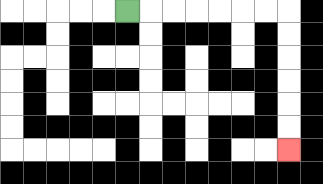{'start': '[5, 0]', 'end': '[12, 6]', 'path_directions': 'R,R,R,R,R,R,R,D,D,D,D,D,D', 'path_coordinates': '[[5, 0], [6, 0], [7, 0], [8, 0], [9, 0], [10, 0], [11, 0], [12, 0], [12, 1], [12, 2], [12, 3], [12, 4], [12, 5], [12, 6]]'}